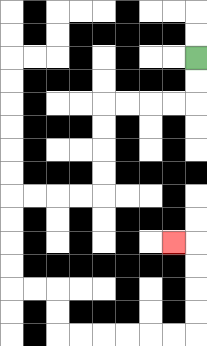{'start': '[8, 2]', 'end': '[7, 10]', 'path_directions': 'D,D,L,L,L,L,D,D,D,D,L,L,L,L,D,D,D,D,R,R,D,D,R,R,R,R,R,R,U,U,U,U,L', 'path_coordinates': '[[8, 2], [8, 3], [8, 4], [7, 4], [6, 4], [5, 4], [4, 4], [4, 5], [4, 6], [4, 7], [4, 8], [3, 8], [2, 8], [1, 8], [0, 8], [0, 9], [0, 10], [0, 11], [0, 12], [1, 12], [2, 12], [2, 13], [2, 14], [3, 14], [4, 14], [5, 14], [6, 14], [7, 14], [8, 14], [8, 13], [8, 12], [8, 11], [8, 10], [7, 10]]'}